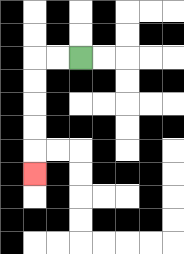{'start': '[3, 2]', 'end': '[1, 7]', 'path_directions': 'L,L,D,D,D,D,D', 'path_coordinates': '[[3, 2], [2, 2], [1, 2], [1, 3], [1, 4], [1, 5], [1, 6], [1, 7]]'}